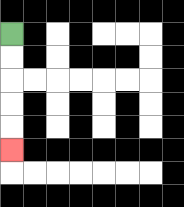{'start': '[0, 1]', 'end': '[0, 6]', 'path_directions': 'D,D,D,D,D', 'path_coordinates': '[[0, 1], [0, 2], [0, 3], [0, 4], [0, 5], [0, 6]]'}